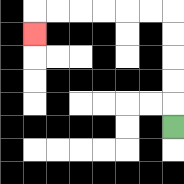{'start': '[7, 5]', 'end': '[1, 1]', 'path_directions': 'U,U,U,U,U,L,L,L,L,L,L,D', 'path_coordinates': '[[7, 5], [7, 4], [7, 3], [7, 2], [7, 1], [7, 0], [6, 0], [5, 0], [4, 0], [3, 0], [2, 0], [1, 0], [1, 1]]'}